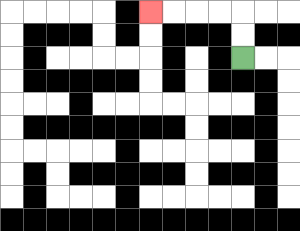{'start': '[10, 2]', 'end': '[6, 0]', 'path_directions': 'U,U,L,L,L,L', 'path_coordinates': '[[10, 2], [10, 1], [10, 0], [9, 0], [8, 0], [7, 0], [6, 0]]'}